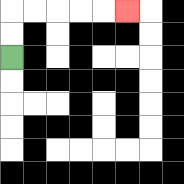{'start': '[0, 2]', 'end': '[5, 0]', 'path_directions': 'U,U,R,R,R,R,R', 'path_coordinates': '[[0, 2], [0, 1], [0, 0], [1, 0], [2, 0], [3, 0], [4, 0], [5, 0]]'}